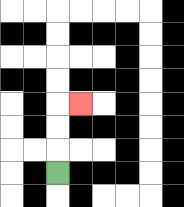{'start': '[2, 7]', 'end': '[3, 4]', 'path_directions': 'U,U,U,R', 'path_coordinates': '[[2, 7], [2, 6], [2, 5], [2, 4], [3, 4]]'}